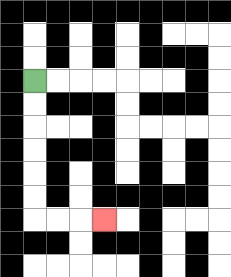{'start': '[1, 3]', 'end': '[4, 9]', 'path_directions': 'D,D,D,D,D,D,R,R,R', 'path_coordinates': '[[1, 3], [1, 4], [1, 5], [1, 6], [1, 7], [1, 8], [1, 9], [2, 9], [3, 9], [4, 9]]'}